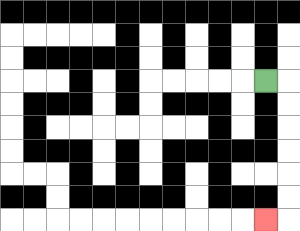{'start': '[11, 3]', 'end': '[11, 9]', 'path_directions': 'R,D,D,D,D,D,D,L', 'path_coordinates': '[[11, 3], [12, 3], [12, 4], [12, 5], [12, 6], [12, 7], [12, 8], [12, 9], [11, 9]]'}